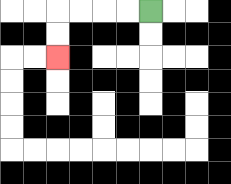{'start': '[6, 0]', 'end': '[2, 2]', 'path_directions': 'L,L,L,L,D,D', 'path_coordinates': '[[6, 0], [5, 0], [4, 0], [3, 0], [2, 0], [2, 1], [2, 2]]'}